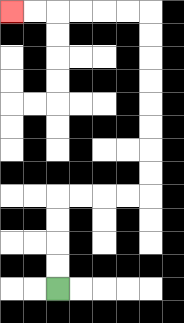{'start': '[2, 12]', 'end': '[0, 0]', 'path_directions': 'U,U,U,U,R,R,R,R,U,U,U,U,U,U,U,U,L,L,L,L,L,L', 'path_coordinates': '[[2, 12], [2, 11], [2, 10], [2, 9], [2, 8], [3, 8], [4, 8], [5, 8], [6, 8], [6, 7], [6, 6], [6, 5], [6, 4], [6, 3], [6, 2], [6, 1], [6, 0], [5, 0], [4, 0], [3, 0], [2, 0], [1, 0], [0, 0]]'}